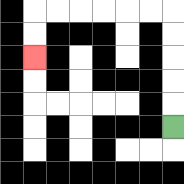{'start': '[7, 5]', 'end': '[1, 2]', 'path_directions': 'U,U,U,U,U,L,L,L,L,L,L,D,D', 'path_coordinates': '[[7, 5], [7, 4], [7, 3], [7, 2], [7, 1], [7, 0], [6, 0], [5, 0], [4, 0], [3, 0], [2, 0], [1, 0], [1, 1], [1, 2]]'}